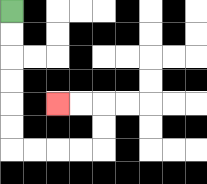{'start': '[0, 0]', 'end': '[2, 4]', 'path_directions': 'D,D,D,D,D,D,R,R,R,R,U,U,L,L', 'path_coordinates': '[[0, 0], [0, 1], [0, 2], [0, 3], [0, 4], [0, 5], [0, 6], [1, 6], [2, 6], [3, 6], [4, 6], [4, 5], [4, 4], [3, 4], [2, 4]]'}